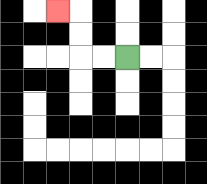{'start': '[5, 2]', 'end': '[2, 0]', 'path_directions': 'L,L,U,U,L', 'path_coordinates': '[[5, 2], [4, 2], [3, 2], [3, 1], [3, 0], [2, 0]]'}